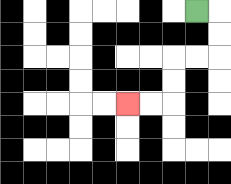{'start': '[8, 0]', 'end': '[5, 4]', 'path_directions': 'R,D,D,L,L,D,D,L,L', 'path_coordinates': '[[8, 0], [9, 0], [9, 1], [9, 2], [8, 2], [7, 2], [7, 3], [7, 4], [6, 4], [5, 4]]'}